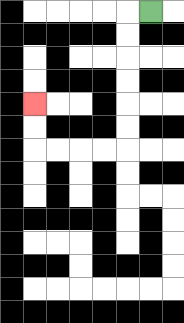{'start': '[6, 0]', 'end': '[1, 4]', 'path_directions': 'L,D,D,D,D,D,D,L,L,L,L,U,U', 'path_coordinates': '[[6, 0], [5, 0], [5, 1], [5, 2], [5, 3], [5, 4], [5, 5], [5, 6], [4, 6], [3, 6], [2, 6], [1, 6], [1, 5], [1, 4]]'}